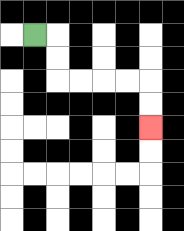{'start': '[1, 1]', 'end': '[6, 5]', 'path_directions': 'R,D,D,R,R,R,R,D,D', 'path_coordinates': '[[1, 1], [2, 1], [2, 2], [2, 3], [3, 3], [4, 3], [5, 3], [6, 3], [6, 4], [6, 5]]'}